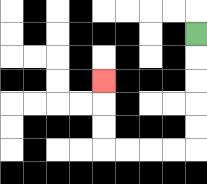{'start': '[8, 1]', 'end': '[4, 3]', 'path_directions': 'D,D,D,D,D,L,L,L,L,U,U,U', 'path_coordinates': '[[8, 1], [8, 2], [8, 3], [8, 4], [8, 5], [8, 6], [7, 6], [6, 6], [5, 6], [4, 6], [4, 5], [4, 4], [4, 3]]'}